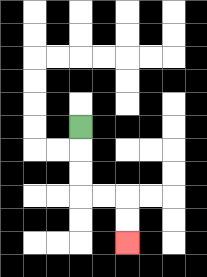{'start': '[3, 5]', 'end': '[5, 10]', 'path_directions': 'D,D,D,R,R,D,D', 'path_coordinates': '[[3, 5], [3, 6], [3, 7], [3, 8], [4, 8], [5, 8], [5, 9], [5, 10]]'}